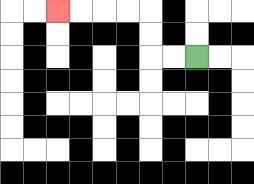{'start': '[8, 2]', 'end': '[2, 0]', 'path_directions': 'L,L,U,U,L,L,L,L', 'path_coordinates': '[[8, 2], [7, 2], [6, 2], [6, 1], [6, 0], [5, 0], [4, 0], [3, 0], [2, 0]]'}